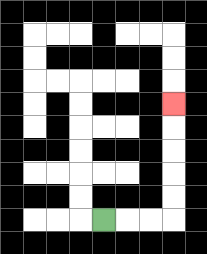{'start': '[4, 9]', 'end': '[7, 4]', 'path_directions': 'R,R,R,U,U,U,U,U', 'path_coordinates': '[[4, 9], [5, 9], [6, 9], [7, 9], [7, 8], [7, 7], [7, 6], [7, 5], [7, 4]]'}